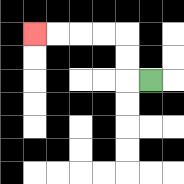{'start': '[6, 3]', 'end': '[1, 1]', 'path_directions': 'L,U,U,L,L,L,L', 'path_coordinates': '[[6, 3], [5, 3], [5, 2], [5, 1], [4, 1], [3, 1], [2, 1], [1, 1]]'}